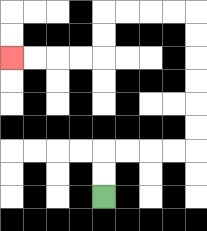{'start': '[4, 8]', 'end': '[0, 2]', 'path_directions': 'U,U,R,R,R,R,U,U,U,U,U,U,L,L,L,L,D,D,L,L,L,L', 'path_coordinates': '[[4, 8], [4, 7], [4, 6], [5, 6], [6, 6], [7, 6], [8, 6], [8, 5], [8, 4], [8, 3], [8, 2], [8, 1], [8, 0], [7, 0], [6, 0], [5, 0], [4, 0], [4, 1], [4, 2], [3, 2], [2, 2], [1, 2], [0, 2]]'}